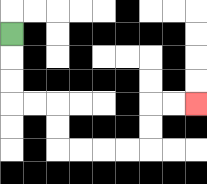{'start': '[0, 1]', 'end': '[8, 4]', 'path_directions': 'D,D,D,R,R,D,D,R,R,R,R,U,U,R,R', 'path_coordinates': '[[0, 1], [0, 2], [0, 3], [0, 4], [1, 4], [2, 4], [2, 5], [2, 6], [3, 6], [4, 6], [5, 6], [6, 6], [6, 5], [6, 4], [7, 4], [8, 4]]'}